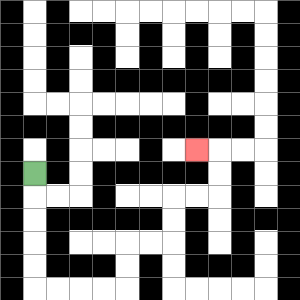{'start': '[1, 7]', 'end': '[8, 6]', 'path_directions': 'D,D,D,D,D,R,R,R,R,U,U,R,R,U,U,R,R,U,U,L', 'path_coordinates': '[[1, 7], [1, 8], [1, 9], [1, 10], [1, 11], [1, 12], [2, 12], [3, 12], [4, 12], [5, 12], [5, 11], [5, 10], [6, 10], [7, 10], [7, 9], [7, 8], [8, 8], [9, 8], [9, 7], [9, 6], [8, 6]]'}